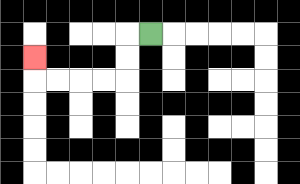{'start': '[6, 1]', 'end': '[1, 2]', 'path_directions': 'L,D,D,L,L,L,L,U', 'path_coordinates': '[[6, 1], [5, 1], [5, 2], [5, 3], [4, 3], [3, 3], [2, 3], [1, 3], [1, 2]]'}